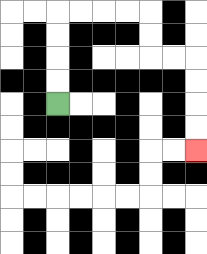{'start': '[2, 4]', 'end': '[8, 6]', 'path_directions': 'U,U,U,U,R,R,R,R,D,D,R,R,D,D,D,D', 'path_coordinates': '[[2, 4], [2, 3], [2, 2], [2, 1], [2, 0], [3, 0], [4, 0], [5, 0], [6, 0], [6, 1], [6, 2], [7, 2], [8, 2], [8, 3], [8, 4], [8, 5], [8, 6]]'}